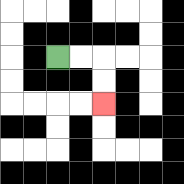{'start': '[2, 2]', 'end': '[4, 4]', 'path_directions': 'R,R,D,D', 'path_coordinates': '[[2, 2], [3, 2], [4, 2], [4, 3], [4, 4]]'}